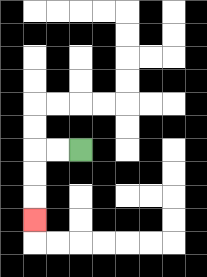{'start': '[3, 6]', 'end': '[1, 9]', 'path_directions': 'L,L,D,D,D', 'path_coordinates': '[[3, 6], [2, 6], [1, 6], [1, 7], [1, 8], [1, 9]]'}